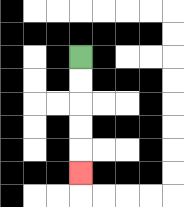{'start': '[3, 2]', 'end': '[3, 7]', 'path_directions': 'D,D,D,D,D', 'path_coordinates': '[[3, 2], [3, 3], [3, 4], [3, 5], [3, 6], [3, 7]]'}